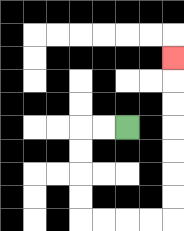{'start': '[5, 5]', 'end': '[7, 2]', 'path_directions': 'L,L,D,D,D,D,R,R,R,R,U,U,U,U,U,U,U', 'path_coordinates': '[[5, 5], [4, 5], [3, 5], [3, 6], [3, 7], [3, 8], [3, 9], [4, 9], [5, 9], [6, 9], [7, 9], [7, 8], [7, 7], [7, 6], [7, 5], [7, 4], [7, 3], [7, 2]]'}